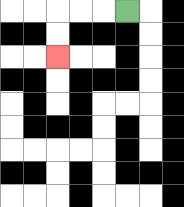{'start': '[5, 0]', 'end': '[2, 2]', 'path_directions': 'L,L,L,D,D', 'path_coordinates': '[[5, 0], [4, 0], [3, 0], [2, 0], [2, 1], [2, 2]]'}